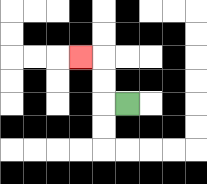{'start': '[5, 4]', 'end': '[3, 2]', 'path_directions': 'L,U,U,L', 'path_coordinates': '[[5, 4], [4, 4], [4, 3], [4, 2], [3, 2]]'}